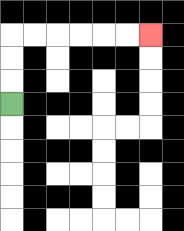{'start': '[0, 4]', 'end': '[6, 1]', 'path_directions': 'U,U,U,R,R,R,R,R,R', 'path_coordinates': '[[0, 4], [0, 3], [0, 2], [0, 1], [1, 1], [2, 1], [3, 1], [4, 1], [5, 1], [6, 1]]'}